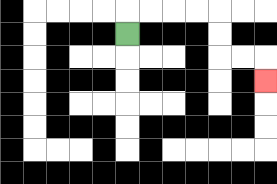{'start': '[5, 1]', 'end': '[11, 3]', 'path_directions': 'U,R,R,R,R,D,D,R,R,D', 'path_coordinates': '[[5, 1], [5, 0], [6, 0], [7, 0], [8, 0], [9, 0], [9, 1], [9, 2], [10, 2], [11, 2], [11, 3]]'}